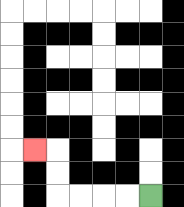{'start': '[6, 8]', 'end': '[1, 6]', 'path_directions': 'L,L,L,L,U,U,L', 'path_coordinates': '[[6, 8], [5, 8], [4, 8], [3, 8], [2, 8], [2, 7], [2, 6], [1, 6]]'}